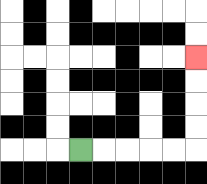{'start': '[3, 6]', 'end': '[8, 2]', 'path_directions': 'R,R,R,R,R,U,U,U,U', 'path_coordinates': '[[3, 6], [4, 6], [5, 6], [6, 6], [7, 6], [8, 6], [8, 5], [8, 4], [8, 3], [8, 2]]'}